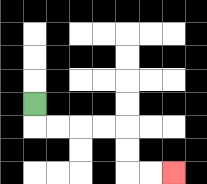{'start': '[1, 4]', 'end': '[7, 7]', 'path_directions': 'D,R,R,R,R,D,D,R,R', 'path_coordinates': '[[1, 4], [1, 5], [2, 5], [3, 5], [4, 5], [5, 5], [5, 6], [5, 7], [6, 7], [7, 7]]'}